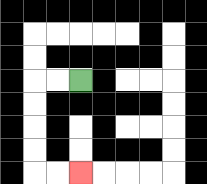{'start': '[3, 3]', 'end': '[3, 7]', 'path_directions': 'L,L,D,D,D,D,R,R', 'path_coordinates': '[[3, 3], [2, 3], [1, 3], [1, 4], [1, 5], [1, 6], [1, 7], [2, 7], [3, 7]]'}